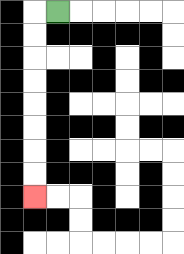{'start': '[2, 0]', 'end': '[1, 8]', 'path_directions': 'L,D,D,D,D,D,D,D,D', 'path_coordinates': '[[2, 0], [1, 0], [1, 1], [1, 2], [1, 3], [1, 4], [1, 5], [1, 6], [1, 7], [1, 8]]'}